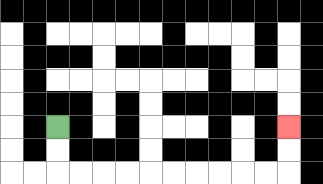{'start': '[2, 5]', 'end': '[12, 5]', 'path_directions': 'D,D,R,R,R,R,R,R,R,R,R,R,U,U', 'path_coordinates': '[[2, 5], [2, 6], [2, 7], [3, 7], [4, 7], [5, 7], [6, 7], [7, 7], [8, 7], [9, 7], [10, 7], [11, 7], [12, 7], [12, 6], [12, 5]]'}